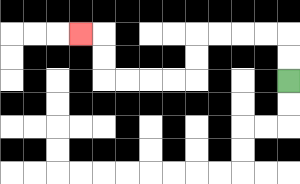{'start': '[12, 3]', 'end': '[3, 1]', 'path_directions': 'U,U,L,L,L,L,D,D,L,L,L,L,U,U,L', 'path_coordinates': '[[12, 3], [12, 2], [12, 1], [11, 1], [10, 1], [9, 1], [8, 1], [8, 2], [8, 3], [7, 3], [6, 3], [5, 3], [4, 3], [4, 2], [4, 1], [3, 1]]'}